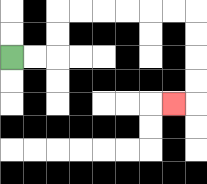{'start': '[0, 2]', 'end': '[7, 4]', 'path_directions': 'R,R,U,U,R,R,R,R,R,R,D,D,D,D,L', 'path_coordinates': '[[0, 2], [1, 2], [2, 2], [2, 1], [2, 0], [3, 0], [4, 0], [5, 0], [6, 0], [7, 0], [8, 0], [8, 1], [8, 2], [8, 3], [8, 4], [7, 4]]'}